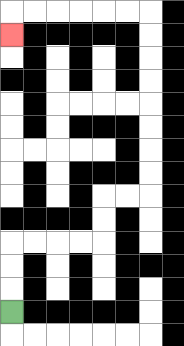{'start': '[0, 13]', 'end': '[0, 1]', 'path_directions': 'U,U,U,R,R,R,R,U,U,R,R,U,U,U,U,U,U,U,U,L,L,L,L,L,L,D', 'path_coordinates': '[[0, 13], [0, 12], [0, 11], [0, 10], [1, 10], [2, 10], [3, 10], [4, 10], [4, 9], [4, 8], [5, 8], [6, 8], [6, 7], [6, 6], [6, 5], [6, 4], [6, 3], [6, 2], [6, 1], [6, 0], [5, 0], [4, 0], [3, 0], [2, 0], [1, 0], [0, 0], [0, 1]]'}